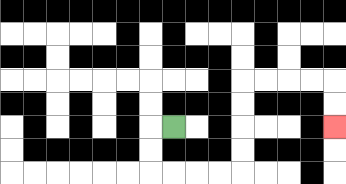{'start': '[7, 5]', 'end': '[14, 5]', 'path_directions': 'L,D,D,R,R,R,R,U,U,U,U,R,R,R,R,D,D', 'path_coordinates': '[[7, 5], [6, 5], [6, 6], [6, 7], [7, 7], [8, 7], [9, 7], [10, 7], [10, 6], [10, 5], [10, 4], [10, 3], [11, 3], [12, 3], [13, 3], [14, 3], [14, 4], [14, 5]]'}